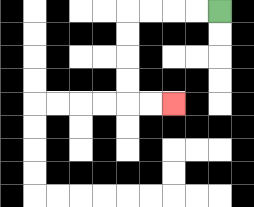{'start': '[9, 0]', 'end': '[7, 4]', 'path_directions': 'L,L,L,L,D,D,D,D,R,R', 'path_coordinates': '[[9, 0], [8, 0], [7, 0], [6, 0], [5, 0], [5, 1], [5, 2], [5, 3], [5, 4], [6, 4], [7, 4]]'}